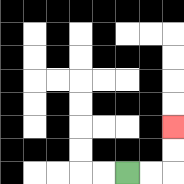{'start': '[5, 7]', 'end': '[7, 5]', 'path_directions': 'R,R,U,U', 'path_coordinates': '[[5, 7], [6, 7], [7, 7], [7, 6], [7, 5]]'}